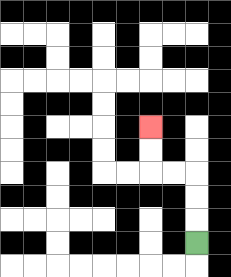{'start': '[8, 10]', 'end': '[6, 5]', 'path_directions': 'U,U,U,L,L,U,U', 'path_coordinates': '[[8, 10], [8, 9], [8, 8], [8, 7], [7, 7], [6, 7], [6, 6], [6, 5]]'}